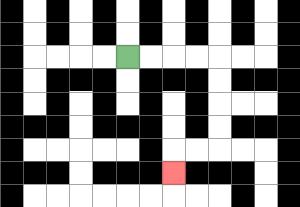{'start': '[5, 2]', 'end': '[7, 7]', 'path_directions': 'R,R,R,R,D,D,D,D,L,L,D', 'path_coordinates': '[[5, 2], [6, 2], [7, 2], [8, 2], [9, 2], [9, 3], [9, 4], [9, 5], [9, 6], [8, 6], [7, 6], [7, 7]]'}